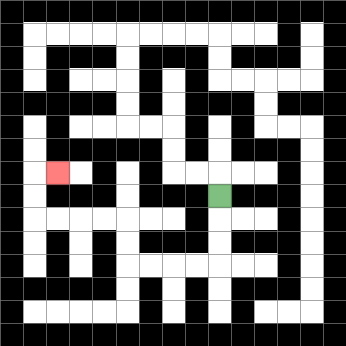{'start': '[9, 8]', 'end': '[2, 7]', 'path_directions': 'D,D,D,L,L,L,L,U,U,L,L,L,L,U,U,R', 'path_coordinates': '[[9, 8], [9, 9], [9, 10], [9, 11], [8, 11], [7, 11], [6, 11], [5, 11], [5, 10], [5, 9], [4, 9], [3, 9], [2, 9], [1, 9], [1, 8], [1, 7], [2, 7]]'}